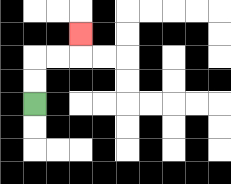{'start': '[1, 4]', 'end': '[3, 1]', 'path_directions': 'U,U,R,R,U', 'path_coordinates': '[[1, 4], [1, 3], [1, 2], [2, 2], [3, 2], [3, 1]]'}